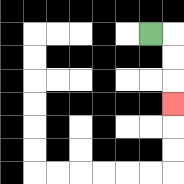{'start': '[6, 1]', 'end': '[7, 4]', 'path_directions': 'R,D,D,D', 'path_coordinates': '[[6, 1], [7, 1], [7, 2], [7, 3], [7, 4]]'}